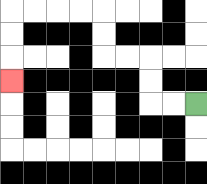{'start': '[8, 4]', 'end': '[0, 3]', 'path_directions': 'L,L,U,U,L,L,U,U,L,L,L,L,D,D,D', 'path_coordinates': '[[8, 4], [7, 4], [6, 4], [6, 3], [6, 2], [5, 2], [4, 2], [4, 1], [4, 0], [3, 0], [2, 0], [1, 0], [0, 0], [0, 1], [0, 2], [0, 3]]'}